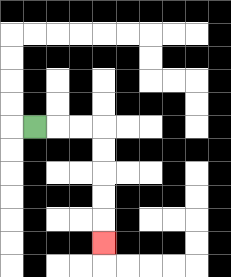{'start': '[1, 5]', 'end': '[4, 10]', 'path_directions': 'R,R,R,D,D,D,D,D', 'path_coordinates': '[[1, 5], [2, 5], [3, 5], [4, 5], [4, 6], [4, 7], [4, 8], [4, 9], [4, 10]]'}